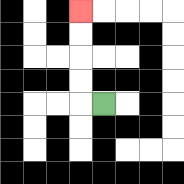{'start': '[4, 4]', 'end': '[3, 0]', 'path_directions': 'L,U,U,U,U', 'path_coordinates': '[[4, 4], [3, 4], [3, 3], [3, 2], [3, 1], [3, 0]]'}